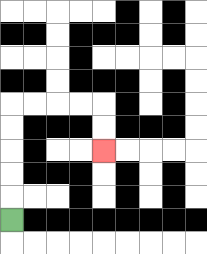{'start': '[0, 9]', 'end': '[4, 6]', 'path_directions': 'U,U,U,U,U,R,R,R,R,D,D', 'path_coordinates': '[[0, 9], [0, 8], [0, 7], [0, 6], [0, 5], [0, 4], [1, 4], [2, 4], [3, 4], [4, 4], [4, 5], [4, 6]]'}